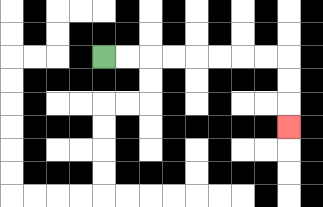{'start': '[4, 2]', 'end': '[12, 5]', 'path_directions': 'R,R,R,R,R,R,R,R,D,D,D', 'path_coordinates': '[[4, 2], [5, 2], [6, 2], [7, 2], [8, 2], [9, 2], [10, 2], [11, 2], [12, 2], [12, 3], [12, 4], [12, 5]]'}